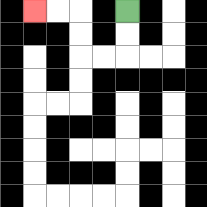{'start': '[5, 0]', 'end': '[1, 0]', 'path_directions': 'D,D,L,L,U,U,L,L', 'path_coordinates': '[[5, 0], [5, 1], [5, 2], [4, 2], [3, 2], [3, 1], [3, 0], [2, 0], [1, 0]]'}